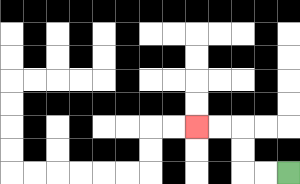{'start': '[12, 7]', 'end': '[8, 5]', 'path_directions': 'L,L,U,U,L,L', 'path_coordinates': '[[12, 7], [11, 7], [10, 7], [10, 6], [10, 5], [9, 5], [8, 5]]'}